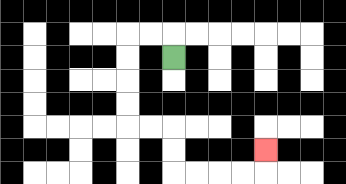{'start': '[7, 2]', 'end': '[11, 6]', 'path_directions': 'U,L,L,D,D,D,D,R,R,D,D,R,R,R,R,U', 'path_coordinates': '[[7, 2], [7, 1], [6, 1], [5, 1], [5, 2], [5, 3], [5, 4], [5, 5], [6, 5], [7, 5], [7, 6], [7, 7], [8, 7], [9, 7], [10, 7], [11, 7], [11, 6]]'}